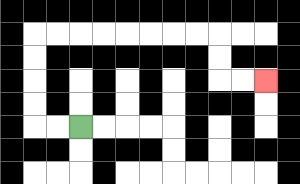{'start': '[3, 5]', 'end': '[11, 3]', 'path_directions': 'L,L,U,U,U,U,R,R,R,R,R,R,R,R,D,D,R,R', 'path_coordinates': '[[3, 5], [2, 5], [1, 5], [1, 4], [1, 3], [1, 2], [1, 1], [2, 1], [3, 1], [4, 1], [5, 1], [6, 1], [7, 1], [8, 1], [9, 1], [9, 2], [9, 3], [10, 3], [11, 3]]'}